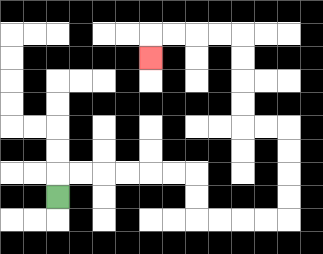{'start': '[2, 8]', 'end': '[6, 2]', 'path_directions': 'U,R,R,R,R,R,R,D,D,R,R,R,R,U,U,U,U,L,L,U,U,U,U,L,L,L,L,D', 'path_coordinates': '[[2, 8], [2, 7], [3, 7], [4, 7], [5, 7], [6, 7], [7, 7], [8, 7], [8, 8], [8, 9], [9, 9], [10, 9], [11, 9], [12, 9], [12, 8], [12, 7], [12, 6], [12, 5], [11, 5], [10, 5], [10, 4], [10, 3], [10, 2], [10, 1], [9, 1], [8, 1], [7, 1], [6, 1], [6, 2]]'}